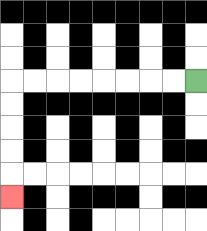{'start': '[8, 3]', 'end': '[0, 8]', 'path_directions': 'L,L,L,L,L,L,L,L,D,D,D,D,D', 'path_coordinates': '[[8, 3], [7, 3], [6, 3], [5, 3], [4, 3], [3, 3], [2, 3], [1, 3], [0, 3], [0, 4], [0, 5], [0, 6], [0, 7], [0, 8]]'}